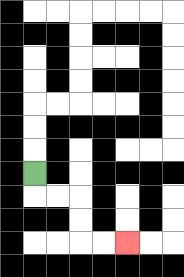{'start': '[1, 7]', 'end': '[5, 10]', 'path_directions': 'D,R,R,D,D,R,R', 'path_coordinates': '[[1, 7], [1, 8], [2, 8], [3, 8], [3, 9], [3, 10], [4, 10], [5, 10]]'}